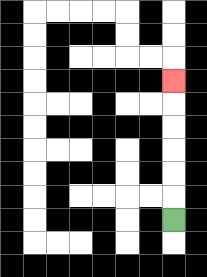{'start': '[7, 9]', 'end': '[7, 3]', 'path_directions': 'U,U,U,U,U,U', 'path_coordinates': '[[7, 9], [7, 8], [7, 7], [7, 6], [7, 5], [7, 4], [7, 3]]'}